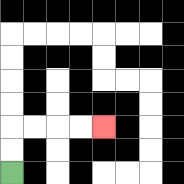{'start': '[0, 7]', 'end': '[4, 5]', 'path_directions': 'U,U,R,R,R,R', 'path_coordinates': '[[0, 7], [0, 6], [0, 5], [1, 5], [2, 5], [3, 5], [4, 5]]'}